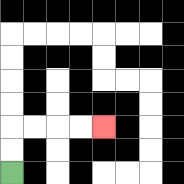{'start': '[0, 7]', 'end': '[4, 5]', 'path_directions': 'U,U,R,R,R,R', 'path_coordinates': '[[0, 7], [0, 6], [0, 5], [1, 5], [2, 5], [3, 5], [4, 5]]'}